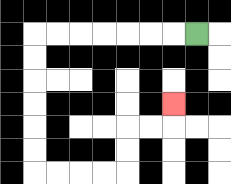{'start': '[8, 1]', 'end': '[7, 4]', 'path_directions': 'L,L,L,L,L,L,L,D,D,D,D,D,D,R,R,R,R,U,U,R,R,U', 'path_coordinates': '[[8, 1], [7, 1], [6, 1], [5, 1], [4, 1], [3, 1], [2, 1], [1, 1], [1, 2], [1, 3], [1, 4], [1, 5], [1, 6], [1, 7], [2, 7], [3, 7], [4, 7], [5, 7], [5, 6], [5, 5], [6, 5], [7, 5], [7, 4]]'}